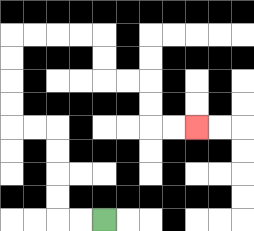{'start': '[4, 9]', 'end': '[8, 5]', 'path_directions': 'L,L,U,U,U,U,L,L,U,U,U,U,R,R,R,R,D,D,R,R,D,D,R,R', 'path_coordinates': '[[4, 9], [3, 9], [2, 9], [2, 8], [2, 7], [2, 6], [2, 5], [1, 5], [0, 5], [0, 4], [0, 3], [0, 2], [0, 1], [1, 1], [2, 1], [3, 1], [4, 1], [4, 2], [4, 3], [5, 3], [6, 3], [6, 4], [6, 5], [7, 5], [8, 5]]'}